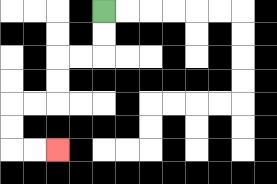{'start': '[4, 0]', 'end': '[2, 6]', 'path_directions': 'D,D,L,L,D,D,L,L,D,D,R,R', 'path_coordinates': '[[4, 0], [4, 1], [4, 2], [3, 2], [2, 2], [2, 3], [2, 4], [1, 4], [0, 4], [0, 5], [0, 6], [1, 6], [2, 6]]'}